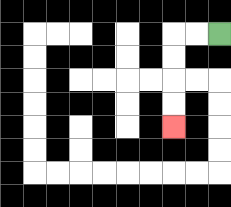{'start': '[9, 1]', 'end': '[7, 5]', 'path_directions': 'L,L,D,D,D,D', 'path_coordinates': '[[9, 1], [8, 1], [7, 1], [7, 2], [7, 3], [7, 4], [7, 5]]'}